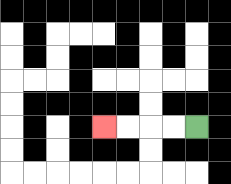{'start': '[8, 5]', 'end': '[4, 5]', 'path_directions': 'L,L,L,L', 'path_coordinates': '[[8, 5], [7, 5], [6, 5], [5, 5], [4, 5]]'}